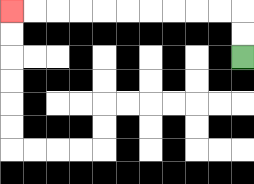{'start': '[10, 2]', 'end': '[0, 0]', 'path_directions': 'U,U,L,L,L,L,L,L,L,L,L,L', 'path_coordinates': '[[10, 2], [10, 1], [10, 0], [9, 0], [8, 0], [7, 0], [6, 0], [5, 0], [4, 0], [3, 0], [2, 0], [1, 0], [0, 0]]'}